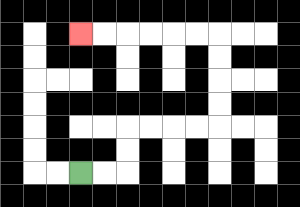{'start': '[3, 7]', 'end': '[3, 1]', 'path_directions': 'R,R,U,U,R,R,R,R,U,U,U,U,L,L,L,L,L,L', 'path_coordinates': '[[3, 7], [4, 7], [5, 7], [5, 6], [5, 5], [6, 5], [7, 5], [8, 5], [9, 5], [9, 4], [9, 3], [9, 2], [9, 1], [8, 1], [7, 1], [6, 1], [5, 1], [4, 1], [3, 1]]'}